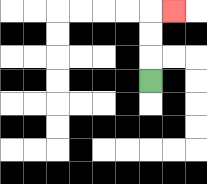{'start': '[6, 3]', 'end': '[7, 0]', 'path_directions': 'U,U,U,R', 'path_coordinates': '[[6, 3], [6, 2], [6, 1], [6, 0], [7, 0]]'}